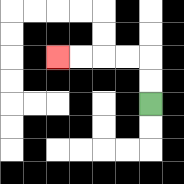{'start': '[6, 4]', 'end': '[2, 2]', 'path_directions': 'U,U,L,L,L,L', 'path_coordinates': '[[6, 4], [6, 3], [6, 2], [5, 2], [4, 2], [3, 2], [2, 2]]'}